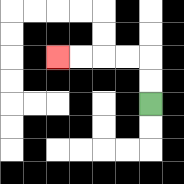{'start': '[6, 4]', 'end': '[2, 2]', 'path_directions': 'U,U,L,L,L,L', 'path_coordinates': '[[6, 4], [6, 3], [6, 2], [5, 2], [4, 2], [3, 2], [2, 2]]'}